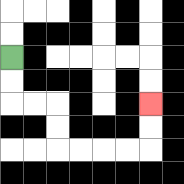{'start': '[0, 2]', 'end': '[6, 4]', 'path_directions': 'D,D,R,R,D,D,R,R,R,R,U,U', 'path_coordinates': '[[0, 2], [0, 3], [0, 4], [1, 4], [2, 4], [2, 5], [2, 6], [3, 6], [4, 6], [5, 6], [6, 6], [6, 5], [6, 4]]'}